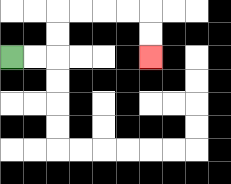{'start': '[0, 2]', 'end': '[6, 2]', 'path_directions': 'R,R,U,U,R,R,R,R,D,D', 'path_coordinates': '[[0, 2], [1, 2], [2, 2], [2, 1], [2, 0], [3, 0], [4, 0], [5, 0], [6, 0], [6, 1], [6, 2]]'}